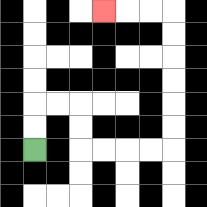{'start': '[1, 6]', 'end': '[4, 0]', 'path_directions': 'U,U,R,R,D,D,R,R,R,R,U,U,U,U,U,U,L,L,L', 'path_coordinates': '[[1, 6], [1, 5], [1, 4], [2, 4], [3, 4], [3, 5], [3, 6], [4, 6], [5, 6], [6, 6], [7, 6], [7, 5], [7, 4], [7, 3], [7, 2], [7, 1], [7, 0], [6, 0], [5, 0], [4, 0]]'}